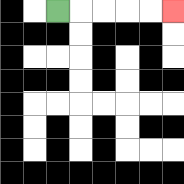{'start': '[2, 0]', 'end': '[7, 0]', 'path_directions': 'R,R,R,R,R', 'path_coordinates': '[[2, 0], [3, 0], [4, 0], [5, 0], [6, 0], [7, 0]]'}